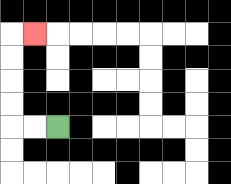{'start': '[2, 5]', 'end': '[1, 1]', 'path_directions': 'L,L,U,U,U,U,R', 'path_coordinates': '[[2, 5], [1, 5], [0, 5], [0, 4], [0, 3], [0, 2], [0, 1], [1, 1]]'}